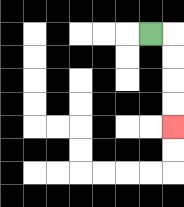{'start': '[6, 1]', 'end': '[7, 5]', 'path_directions': 'R,D,D,D,D', 'path_coordinates': '[[6, 1], [7, 1], [7, 2], [7, 3], [7, 4], [7, 5]]'}